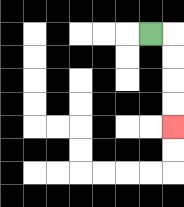{'start': '[6, 1]', 'end': '[7, 5]', 'path_directions': 'R,D,D,D,D', 'path_coordinates': '[[6, 1], [7, 1], [7, 2], [7, 3], [7, 4], [7, 5]]'}